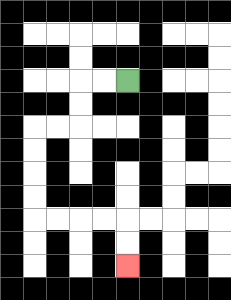{'start': '[5, 3]', 'end': '[5, 11]', 'path_directions': 'L,L,D,D,L,L,D,D,D,D,R,R,R,R,D,D', 'path_coordinates': '[[5, 3], [4, 3], [3, 3], [3, 4], [3, 5], [2, 5], [1, 5], [1, 6], [1, 7], [1, 8], [1, 9], [2, 9], [3, 9], [4, 9], [5, 9], [5, 10], [5, 11]]'}